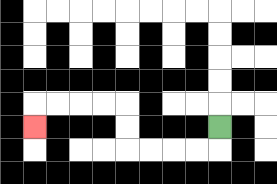{'start': '[9, 5]', 'end': '[1, 5]', 'path_directions': 'D,L,L,L,L,U,U,L,L,L,L,D', 'path_coordinates': '[[9, 5], [9, 6], [8, 6], [7, 6], [6, 6], [5, 6], [5, 5], [5, 4], [4, 4], [3, 4], [2, 4], [1, 4], [1, 5]]'}